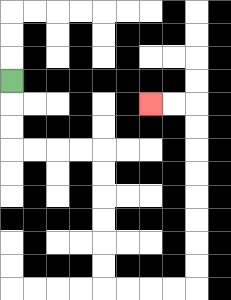{'start': '[0, 3]', 'end': '[6, 4]', 'path_directions': 'D,D,D,R,R,R,R,D,D,D,D,D,D,R,R,R,R,U,U,U,U,U,U,U,U,L,L', 'path_coordinates': '[[0, 3], [0, 4], [0, 5], [0, 6], [1, 6], [2, 6], [3, 6], [4, 6], [4, 7], [4, 8], [4, 9], [4, 10], [4, 11], [4, 12], [5, 12], [6, 12], [7, 12], [8, 12], [8, 11], [8, 10], [8, 9], [8, 8], [8, 7], [8, 6], [8, 5], [8, 4], [7, 4], [6, 4]]'}